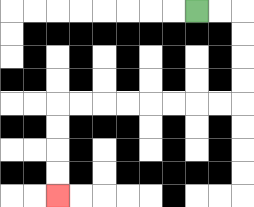{'start': '[8, 0]', 'end': '[2, 8]', 'path_directions': 'R,R,D,D,D,D,L,L,L,L,L,L,L,L,D,D,D,D', 'path_coordinates': '[[8, 0], [9, 0], [10, 0], [10, 1], [10, 2], [10, 3], [10, 4], [9, 4], [8, 4], [7, 4], [6, 4], [5, 4], [4, 4], [3, 4], [2, 4], [2, 5], [2, 6], [2, 7], [2, 8]]'}